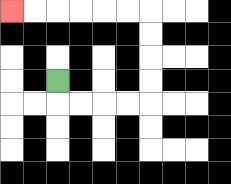{'start': '[2, 3]', 'end': '[0, 0]', 'path_directions': 'D,R,R,R,R,U,U,U,U,L,L,L,L,L,L', 'path_coordinates': '[[2, 3], [2, 4], [3, 4], [4, 4], [5, 4], [6, 4], [6, 3], [6, 2], [6, 1], [6, 0], [5, 0], [4, 0], [3, 0], [2, 0], [1, 0], [0, 0]]'}